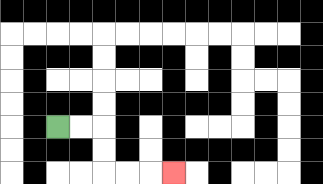{'start': '[2, 5]', 'end': '[7, 7]', 'path_directions': 'R,R,D,D,R,R,R', 'path_coordinates': '[[2, 5], [3, 5], [4, 5], [4, 6], [4, 7], [5, 7], [6, 7], [7, 7]]'}